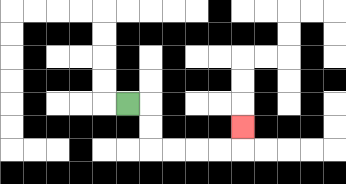{'start': '[5, 4]', 'end': '[10, 5]', 'path_directions': 'R,D,D,R,R,R,R,U', 'path_coordinates': '[[5, 4], [6, 4], [6, 5], [6, 6], [7, 6], [8, 6], [9, 6], [10, 6], [10, 5]]'}